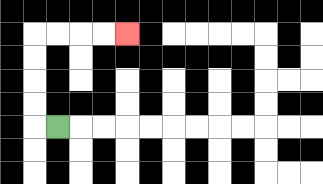{'start': '[2, 5]', 'end': '[5, 1]', 'path_directions': 'L,U,U,U,U,R,R,R,R', 'path_coordinates': '[[2, 5], [1, 5], [1, 4], [1, 3], [1, 2], [1, 1], [2, 1], [3, 1], [4, 1], [5, 1]]'}